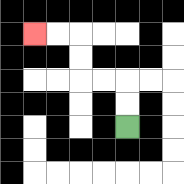{'start': '[5, 5]', 'end': '[1, 1]', 'path_directions': 'U,U,L,L,U,U,L,L', 'path_coordinates': '[[5, 5], [5, 4], [5, 3], [4, 3], [3, 3], [3, 2], [3, 1], [2, 1], [1, 1]]'}